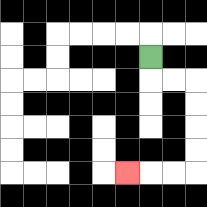{'start': '[6, 2]', 'end': '[5, 7]', 'path_directions': 'D,R,R,D,D,D,D,L,L,L', 'path_coordinates': '[[6, 2], [6, 3], [7, 3], [8, 3], [8, 4], [8, 5], [8, 6], [8, 7], [7, 7], [6, 7], [5, 7]]'}